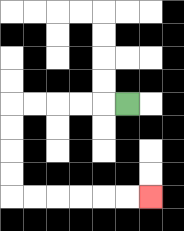{'start': '[5, 4]', 'end': '[6, 8]', 'path_directions': 'L,L,L,L,L,D,D,D,D,R,R,R,R,R,R', 'path_coordinates': '[[5, 4], [4, 4], [3, 4], [2, 4], [1, 4], [0, 4], [0, 5], [0, 6], [0, 7], [0, 8], [1, 8], [2, 8], [3, 8], [4, 8], [5, 8], [6, 8]]'}